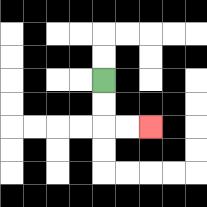{'start': '[4, 3]', 'end': '[6, 5]', 'path_directions': 'D,D,R,R', 'path_coordinates': '[[4, 3], [4, 4], [4, 5], [5, 5], [6, 5]]'}